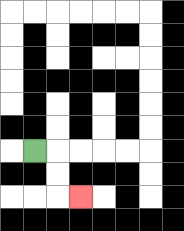{'start': '[1, 6]', 'end': '[3, 8]', 'path_directions': 'R,D,D,R', 'path_coordinates': '[[1, 6], [2, 6], [2, 7], [2, 8], [3, 8]]'}